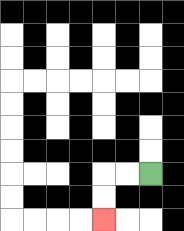{'start': '[6, 7]', 'end': '[4, 9]', 'path_directions': 'L,L,D,D', 'path_coordinates': '[[6, 7], [5, 7], [4, 7], [4, 8], [4, 9]]'}